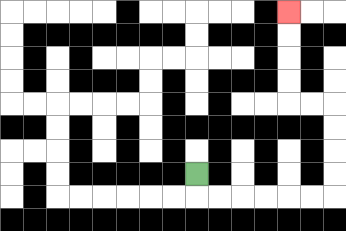{'start': '[8, 7]', 'end': '[12, 0]', 'path_directions': 'D,R,R,R,R,R,R,U,U,U,U,L,L,U,U,U,U', 'path_coordinates': '[[8, 7], [8, 8], [9, 8], [10, 8], [11, 8], [12, 8], [13, 8], [14, 8], [14, 7], [14, 6], [14, 5], [14, 4], [13, 4], [12, 4], [12, 3], [12, 2], [12, 1], [12, 0]]'}